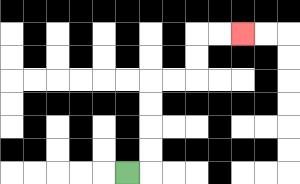{'start': '[5, 7]', 'end': '[10, 1]', 'path_directions': 'R,U,U,U,U,R,R,U,U,R,R', 'path_coordinates': '[[5, 7], [6, 7], [6, 6], [6, 5], [6, 4], [6, 3], [7, 3], [8, 3], [8, 2], [8, 1], [9, 1], [10, 1]]'}